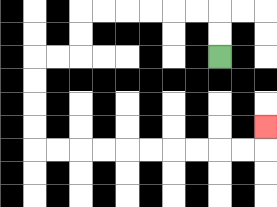{'start': '[9, 2]', 'end': '[11, 5]', 'path_directions': 'U,U,L,L,L,L,L,L,D,D,L,L,D,D,D,D,R,R,R,R,R,R,R,R,R,R,U', 'path_coordinates': '[[9, 2], [9, 1], [9, 0], [8, 0], [7, 0], [6, 0], [5, 0], [4, 0], [3, 0], [3, 1], [3, 2], [2, 2], [1, 2], [1, 3], [1, 4], [1, 5], [1, 6], [2, 6], [3, 6], [4, 6], [5, 6], [6, 6], [7, 6], [8, 6], [9, 6], [10, 6], [11, 6], [11, 5]]'}